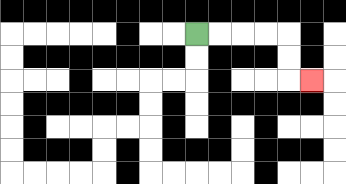{'start': '[8, 1]', 'end': '[13, 3]', 'path_directions': 'R,R,R,R,D,D,R', 'path_coordinates': '[[8, 1], [9, 1], [10, 1], [11, 1], [12, 1], [12, 2], [12, 3], [13, 3]]'}